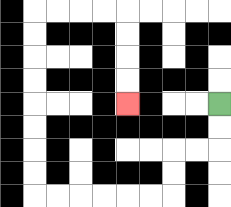{'start': '[9, 4]', 'end': '[5, 4]', 'path_directions': 'D,D,L,L,D,D,L,L,L,L,L,L,U,U,U,U,U,U,U,U,R,R,R,R,D,D,D,D', 'path_coordinates': '[[9, 4], [9, 5], [9, 6], [8, 6], [7, 6], [7, 7], [7, 8], [6, 8], [5, 8], [4, 8], [3, 8], [2, 8], [1, 8], [1, 7], [1, 6], [1, 5], [1, 4], [1, 3], [1, 2], [1, 1], [1, 0], [2, 0], [3, 0], [4, 0], [5, 0], [5, 1], [5, 2], [5, 3], [5, 4]]'}